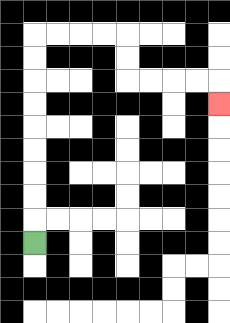{'start': '[1, 10]', 'end': '[9, 4]', 'path_directions': 'U,U,U,U,U,U,U,U,U,R,R,R,R,D,D,R,R,R,R,D', 'path_coordinates': '[[1, 10], [1, 9], [1, 8], [1, 7], [1, 6], [1, 5], [1, 4], [1, 3], [1, 2], [1, 1], [2, 1], [3, 1], [4, 1], [5, 1], [5, 2], [5, 3], [6, 3], [7, 3], [8, 3], [9, 3], [9, 4]]'}